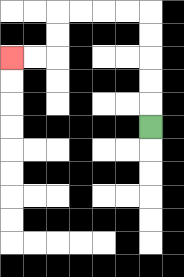{'start': '[6, 5]', 'end': '[0, 2]', 'path_directions': 'U,U,U,U,U,L,L,L,L,D,D,L,L', 'path_coordinates': '[[6, 5], [6, 4], [6, 3], [6, 2], [6, 1], [6, 0], [5, 0], [4, 0], [3, 0], [2, 0], [2, 1], [2, 2], [1, 2], [0, 2]]'}